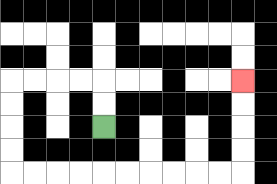{'start': '[4, 5]', 'end': '[10, 3]', 'path_directions': 'U,U,L,L,L,L,D,D,D,D,R,R,R,R,R,R,R,R,R,R,U,U,U,U', 'path_coordinates': '[[4, 5], [4, 4], [4, 3], [3, 3], [2, 3], [1, 3], [0, 3], [0, 4], [0, 5], [0, 6], [0, 7], [1, 7], [2, 7], [3, 7], [4, 7], [5, 7], [6, 7], [7, 7], [8, 7], [9, 7], [10, 7], [10, 6], [10, 5], [10, 4], [10, 3]]'}